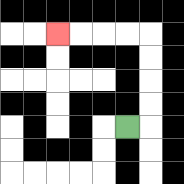{'start': '[5, 5]', 'end': '[2, 1]', 'path_directions': 'R,U,U,U,U,L,L,L,L', 'path_coordinates': '[[5, 5], [6, 5], [6, 4], [6, 3], [6, 2], [6, 1], [5, 1], [4, 1], [3, 1], [2, 1]]'}